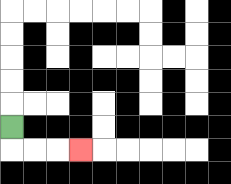{'start': '[0, 5]', 'end': '[3, 6]', 'path_directions': 'D,R,R,R', 'path_coordinates': '[[0, 5], [0, 6], [1, 6], [2, 6], [3, 6]]'}